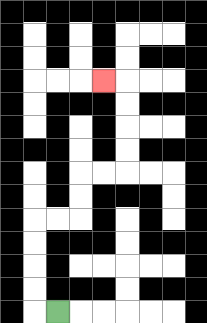{'start': '[2, 13]', 'end': '[4, 3]', 'path_directions': 'L,U,U,U,U,R,R,U,U,R,R,U,U,U,U,L', 'path_coordinates': '[[2, 13], [1, 13], [1, 12], [1, 11], [1, 10], [1, 9], [2, 9], [3, 9], [3, 8], [3, 7], [4, 7], [5, 7], [5, 6], [5, 5], [5, 4], [5, 3], [4, 3]]'}